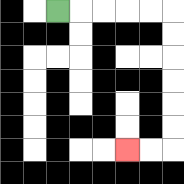{'start': '[2, 0]', 'end': '[5, 6]', 'path_directions': 'R,R,R,R,R,D,D,D,D,D,D,L,L', 'path_coordinates': '[[2, 0], [3, 0], [4, 0], [5, 0], [6, 0], [7, 0], [7, 1], [7, 2], [7, 3], [7, 4], [7, 5], [7, 6], [6, 6], [5, 6]]'}